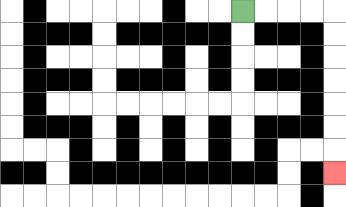{'start': '[10, 0]', 'end': '[14, 7]', 'path_directions': 'R,R,R,R,D,D,D,D,D,D,D', 'path_coordinates': '[[10, 0], [11, 0], [12, 0], [13, 0], [14, 0], [14, 1], [14, 2], [14, 3], [14, 4], [14, 5], [14, 6], [14, 7]]'}